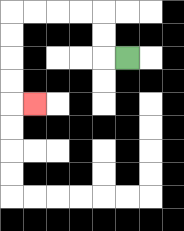{'start': '[5, 2]', 'end': '[1, 4]', 'path_directions': 'L,U,U,L,L,L,L,D,D,D,D,R', 'path_coordinates': '[[5, 2], [4, 2], [4, 1], [4, 0], [3, 0], [2, 0], [1, 0], [0, 0], [0, 1], [0, 2], [0, 3], [0, 4], [1, 4]]'}